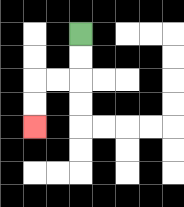{'start': '[3, 1]', 'end': '[1, 5]', 'path_directions': 'D,D,L,L,D,D', 'path_coordinates': '[[3, 1], [3, 2], [3, 3], [2, 3], [1, 3], [1, 4], [1, 5]]'}